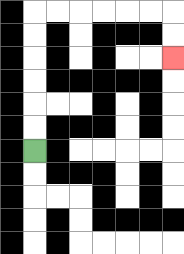{'start': '[1, 6]', 'end': '[7, 2]', 'path_directions': 'U,U,U,U,U,U,R,R,R,R,R,R,D,D', 'path_coordinates': '[[1, 6], [1, 5], [1, 4], [1, 3], [1, 2], [1, 1], [1, 0], [2, 0], [3, 0], [4, 0], [5, 0], [6, 0], [7, 0], [7, 1], [7, 2]]'}